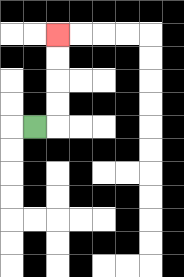{'start': '[1, 5]', 'end': '[2, 1]', 'path_directions': 'R,U,U,U,U', 'path_coordinates': '[[1, 5], [2, 5], [2, 4], [2, 3], [2, 2], [2, 1]]'}